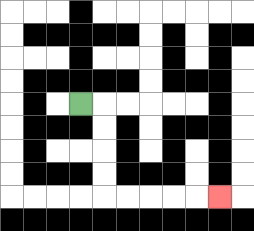{'start': '[3, 4]', 'end': '[9, 8]', 'path_directions': 'R,D,D,D,D,R,R,R,R,R', 'path_coordinates': '[[3, 4], [4, 4], [4, 5], [4, 6], [4, 7], [4, 8], [5, 8], [6, 8], [7, 8], [8, 8], [9, 8]]'}